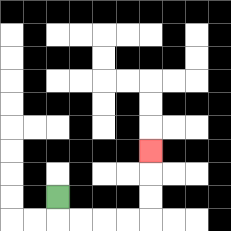{'start': '[2, 8]', 'end': '[6, 6]', 'path_directions': 'D,R,R,R,R,U,U,U', 'path_coordinates': '[[2, 8], [2, 9], [3, 9], [4, 9], [5, 9], [6, 9], [6, 8], [6, 7], [6, 6]]'}